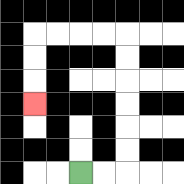{'start': '[3, 7]', 'end': '[1, 4]', 'path_directions': 'R,R,U,U,U,U,U,U,L,L,L,L,D,D,D', 'path_coordinates': '[[3, 7], [4, 7], [5, 7], [5, 6], [5, 5], [5, 4], [5, 3], [5, 2], [5, 1], [4, 1], [3, 1], [2, 1], [1, 1], [1, 2], [1, 3], [1, 4]]'}